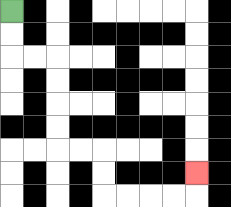{'start': '[0, 0]', 'end': '[8, 7]', 'path_directions': 'D,D,R,R,D,D,D,D,R,R,D,D,R,R,R,R,U', 'path_coordinates': '[[0, 0], [0, 1], [0, 2], [1, 2], [2, 2], [2, 3], [2, 4], [2, 5], [2, 6], [3, 6], [4, 6], [4, 7], [4, 8], [5, 8], [6, 8], [7, 8], [8, 8], [8, 7]]'}